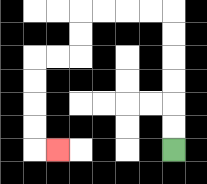{'start': '[7, 6]', 'end': '[2, 6]', 'path_directions': 'U,U,U,U,U,U,L,L,L,L,D,D,L,L,D,D,D,D,R', 'path_coordinates': '[[7, 6], [7, 5], [7, 4], [7, 3], [7, 2], [7, 1], [7, 0], [6, 0], [5, 0], [4, 0], [3, 0], [3, 1], [3, 2], [2, 2], [1, 2], [1, 3], [1, 4], [1, 5], [1, 6], [2, 6]]'}